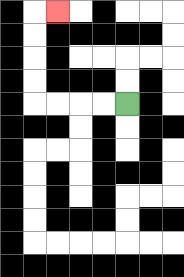{'start': '[5, 4]', 'end': '[2, 0]', 'path_directions': 'L,L,L,L,U,U,U,U,R', 'path_coordinates': '[[5, 4], [4, 4], [3, 4], [2, 4], [1, 4], [1, 3], [1, 2], [1, 1], [1, 0], [2, 0]]'}